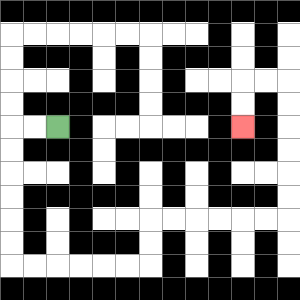{'start': '[2, 5]', 'end': '[10, 5]', 'path_directions': 'L,L,D,D,D,D,D,D,R,R,R,R,R,R,U,U,R,R,R,R,R,R,U,U,U,U,U,U,L,L,D,D', 'path_coordinates': '[[2, 5], [1, 5], [0, 5], [0, 6], [0, 7], [0, 8], [0, 9], [0, 10], [0, 11], [1, 11], [2, 11], [3, 11], [4, 11], [5, 11], [6, 11], [6, 10], [6, 9], [7, 9], [8, 9], [9, 9], [10, 9], [11, 9], [12, 9], [12, 8], [12, 7], [12, 6], [12, 5], [12, 4], [12, 3], [11, 3], [10, 3], [10, 4], [10, 5]]'}